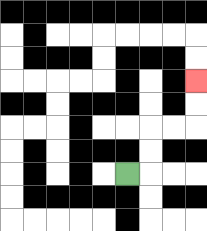{'start': '[5, 7]', 'end': '[8, 3]', 'path_directions': 'R,U,U,R,R,U,U', 'path_coordinates': '[[5, 7], [6, 7], [6, 6], [6, 5], [7, 5], [8, 5], [8, 4], [8, 3]]'}